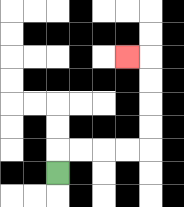{'start': '[2, 7]', 'end': '[5, 2]', 'path_directions': 'U,R,R,R,R,U,U,U,U,L', 'path_coordinates': '[[2, 7], [2, 6], [3, 6], [4, 6], [5, 6], [6, 6], [6, 5], [6, 4], [6, 3], [6, 2], [5, 2]]'}